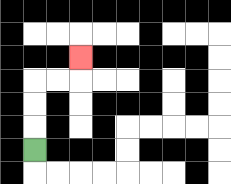{'start': '[1, 6]', 'end': '[3, 2]', 'path_directions': 'U,U,U,R,R,U', 'path_coordinates': '[[1, 6], [1, 5], [1, 4], [1, 3], [2, 3], [3, 3], [3, 2]]'}